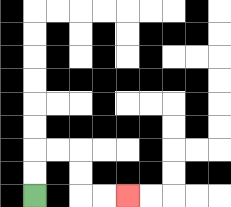{'start': '[1, 8]', 'end': '[5, 8]', 'path_directions': 'U,U,R,R,D,D,R,R', 'path_coordinates': '[[1, 8], [1, 7], [1, 6], [2, 6], [3, 6], [3, 7], [3, 8], [4, 8], [5, 8]]'}